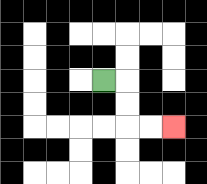{'start': '[4, 3]', 'end': '[7, 5]', 'path_directions': 'R,D,D,R,R', 'path_coordinates': '[[4, 3], [5, 3], [5, 4], [5, 5], [6, 5], [7, 5]]'}